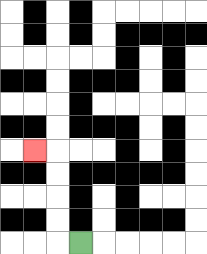{'start': '[3, 10]', 'end': '[1, 6]', 'path_directions': 'L,U,U,U,U,L', 'path_coordinates': '[[3, 10], [2, 10], [2, 9], [2, 8], [2, 7], [2, 6], [1, 6]]'}